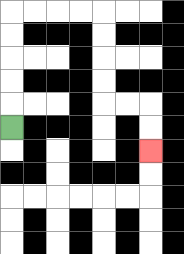{'start': '[0, 5]', 'end': '[6, 6]', 'path_directions': 'U,U,U,U,U,R,R,R,R,D,D,D,D,R,R,D,D', 'path_coordinates': '[[0, 5], [0, 4], [0, 3], [0, 2], [0, 1], [0, 0], [1, 0], [2, 0], [3, 0], [4, 0], [4, 1], [4, 2], [4, 3], [4, 4], [5, 4], [6, 4], [6, 5], [6, 6]]'}